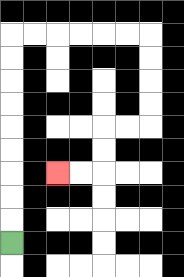{'start': '[0, 10]', 'end': '[2, 7]', 'path_directions': 'U,U,U,U,U,U,U,U,U,R,R,R,R,R,R,D,D,D,D,L,L,D,D,L,L', 'path_coordinates': '[[0, 10], [0, 9], [0, 8], [0, 7], [0, 6], [0, 5], [0, 4], [0, 3], [0, 2], [0, 1], [1, 1], [2, 1], [3, 1], [4, 1], [5, 1], [6, 1], [6, 2], [6, 3], [6, 4], [6, 5], [5, 5], [4, 5], [4, 6], [4, 7], [3, 7], [2, 7]]'}